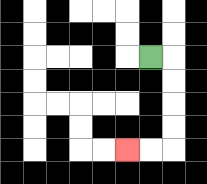{'start': '[6, 2]', 'end': '[5, 6]', 'path_directions': 'R,D,D,D,D,L,L', 'path_coordinates': '[[6, 2], [7, 2], [7, 3], [7, 4], [7, 5], [7, 6], [6, 6], [5, 6]]'}